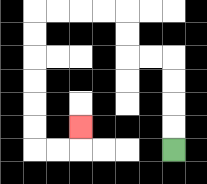{'start': '[7, 6]', 'end': '[3, 5]', 'path_directions': 'U,U,U,U,L,L,U,U,L,L,L,L,D,D,D,D,D,D,R,R,U', 'path_coordinates': '[[7, 6], [7, 5], [7, 4], [7, 3], [7, 2], [6, 2], [5, 2], [5, 1], [5, 0], [4, 0], [3, 0], [2, 0], [1, 0], [1, 1], [1, 2], [1, 3], [1, 4], [1, 5], [1, 6], [2, 6], [3, 6], [3, 5]]'}